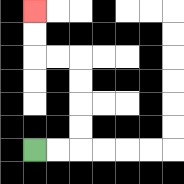{'start': '[1, 6]', 'end': '[1, 0]', 'path_directions': 'R,R,U,U,U,U,L,L,U,U', 'path_coordinates': '[[1, 6], [2, 6], [3, 6], [3, 5], [3, 4], [3, 3], [3, 2], [2, 2], [1, 2], [1, 1], [1, 0]]'}